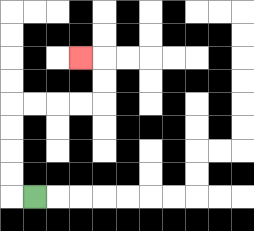{'start': '[1, 8]', 'end': '[3, 2]', 'path_directions': 'L,U,U,U,U,R,R,R,R,U,U,L', 'path_coordinates': '[[1, 8], [0, 8], [0, 7], [0, 6], [0, 5], [0, 4], [1, 4], [2, 4], [3, 4], [4, 4], [4, 3], [4, 2], [3, 2]]'}